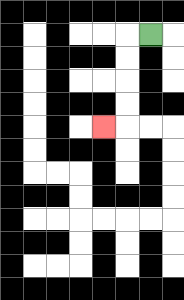{'start': '[6, 1]', 'end': '[4, 5]', 'path_directions': 'L,D,D,D,D,L', 'path_coordinates': '[[6, 1], [5, 1], [5, 2], [5, 3], [5, 4], [5, 5], [4, 5]]'}